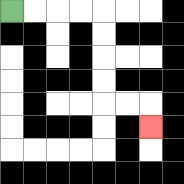{'start': '[0, 0]', 'end': '[6, 5]', 'path_directions': 'R,R,R,R,D,D,D,D,R,R,D', 'path_coordinates': '[[0, 0], [1, 0], [2, 0], [3, 0], [4, 0], [4, 1], [4, 2], [4, 3], [4, 4], [5, 4], [6, 4], [6, 5]]'}